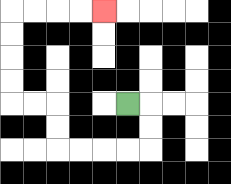{'start': '[5, 4]', 'end': '[4, 0]', 'path_directions': 'R,D,D,L,L,L,L,U,U,L,L,U,U,U,U,R,R,R,R', 'path_coordinates': '[[5, 4], [6, 4], [6, 5], [6, 6], [5, 6], [4, 6], [3, 6], [2, 6], [2, 5], [2, 4], [1, 4], [0, 4], [0, 3], [0, 2], [0, 1], [0, 0], [1, 0], [2, 0], [3, 0], [4, 0]]'}